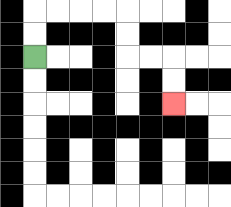{'start': '[1, 2]', 'end': '[7, 4]', 'path_directions': 'U,U,R,R,R,R,D,D,R,R,D,D', 'path_coordinates': '[[1, 2], [1, 1], [1, 0], [2, 0], [3, 0], [4, 0], [5, 0], [5, 1], [5, 2], [6, 2], [7, 2], [7, 3], [7, 4]]'}